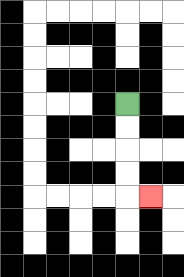{'start': '[5, 4]', 'end': '[6, 8]', 'path_directions': 'D,D,D,D,R', 'path_coordinates': '[[5, 4], [5, 5], [5, 6], [5, 7], [5, 8], [6, 8]]'}